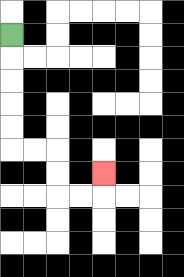{'start': '[0, 1]', 'end': '[4, 7]', 'path_directions': 'D,D,D,D,D,R,R,D,D,R,R,U', 'path_coordinates': '[[0, 1], [0, 2], [0, 3], [0, 4], [0, 5], [0, 6], [1, 6], [2, 6], [2, 7], [2, 8], [3, 8], [4, 8], [4, 7]]'}